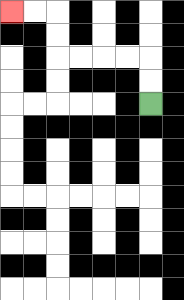{'start': '[6, 4]', 'end': '[0, 0]', 'path_directions': 'U,U,L,L,L,L,U,U,L,L', 'path_coordinates': '[[6, 4], [6, 3], [6, 2], [5, 2], [4, 2], [3, 2], [2, 2], [2, 1], [2, 0], [1, 0], [0, 0]]'}